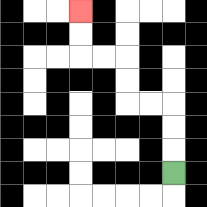{'start': '[7, 7]', 'end': '[3, 0]', 'path_directions': 'U,U,U,L,L,U,U,L,L,U,U', 'path_coordinates': '[[7, 7], [7, 6], [7, 5], [7, 4], [6, 4], [5, 4], [5, 3], [5, 2], [4, 2], [3, 2], [3, 1], [3, 0]]'}